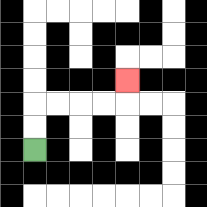{'start': '[1, 6]', 'end': '[5, 3]', 'path_directions': 'U,U,R,R,R,R,U', 'path_coordinates': '[[1, 6], [1, 5], [1, 4], [2, 4], [3, 4], [4, 4], [5, 4], [5, 3]]'}